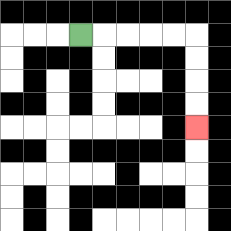{'start': '[3, 1]', 'end': '[8, 5]', 'path_directions': 'R,R,R,R,R,D,D,D,D', 'path_coordinates': '[[3, 1], [4, 1], [5, 1], [6, 1], [7, 1], [8, 1], [8, 2], [8, 3], [8, 4], [8, 5]]'}